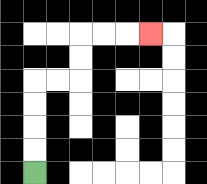{'start': '[1, 7]', 'end': '[6, 1]', 'path_directions': 'U,U,U,U,R,R,U,U,R,R,R', 'path_coordinates': '[[1, 7], [1, 6], [1, 5], [1, 4], [1, 3], [2, 3], [3, 3], [3, 2], [3, 1], [4, 1], [5, 1], [6, 1]]'}